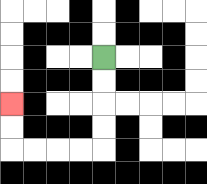{'start': '[4, 2]', 'end': '[0, 4]', 'path_directions': 'D,D,D,D,L,L,L,L,U,U', 'path_coordinates': '[[4, 2], [4, 3], [4, 4], [4, 5], [4, 6], [3, 6], [2, 6], [1, 6], [0, 6], [0, 5], [0, 4]]'}